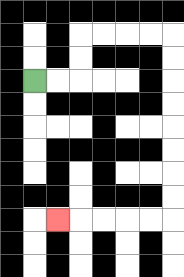{'start': '[1, 3]', 'end': '[2, 9]', 'path_directions': 'R,R,U,U,R,R,R,R,D,D,D,D,D,D,D,D,L,L,L,L,L', 'path_coordinates': '[[1, 3], [2, 3], [3, 3], [3, 2], [3, 1], [4, 1], [5, 1], [6, 1], [7, 1], [7, 2], [7, 3], [7, 4], [7, 5], [7, 6], [7, 7], [7, 8], [7, 9], [6, 9], [5, 9], [4, 9], [3, 9], [2, 9]]'}